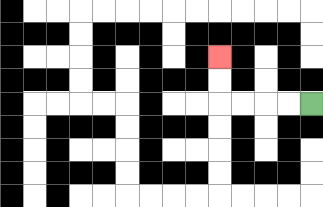{'start': '[13, 4]', 'end': '[9, 2]', 'path_directions': 'L,L,L,L,U,U', 'path_coordinates': '[[13, 4], [12, 4], [11, 4], [10, 4], [9, 4], [9, 3], [9, 2]]'}